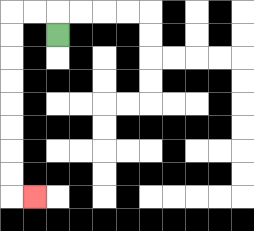{'start': '[2, 1]', 'end': '[1, 8]', 'path_directions': 'U,L,L,D,D,D,D,D,D,D,D,R', 'path_coordinates': '[[2, 1], [2, 0], [1, 0], [0, 0], [0, 1], [0, 2], [0, 3], [0, 4], [0, 5], [0, 6], [0, 7], [0, 8], [1, 8]]'}